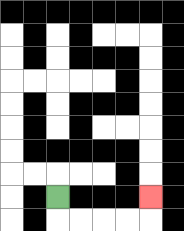{'start': '[2, 8]', 'end': '[6, 8]', 'path_directions': 'D,R,R,R,R,U', 'path_coordinates': '[[2, 8], [2, 9], [3, 9], [4, 9], [5, 9], [6, 9], [6, 8]]'}